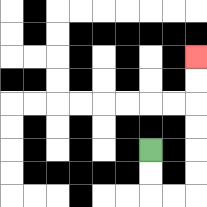{'start': '[6, 6]', 'end': '[8, 2]', 'path_directions': 'D,D,R,R,U,U,U,U,U,U', 'path_coordinates': '[[6, 6], [6, 7], [6, 8], [7, 8], [8, 8], [8, 7], [8, 6], [8, 5], [8, 4], [8, 3], [8, 2]]'}